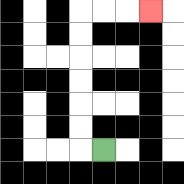{'start': '[4, 6]', 'end': '[6, 0]', 'path_directions': 'L,U,U,U,U,U,U,R,R,R', 'path_coordinates': '[[4, 6], [3, 6], [3, 5], [3, 4], [3, 3], [3, 2], [3, 1], [3, 0], [4, 0], [5, 0], [6, 0]]'}